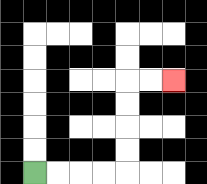{'start': '[1, 7]', 'end': '[7, 3]', 'path_directions': 'R,R,R,R,U,U,U,U,R,R', 'path_coordinates': '[[1, 7], [2, 7], [3, 7], [4, 7], [5, 7], [5, 6], [5, 5], [5, 4], [5, 3], [6, 3], [7, 3]]'}